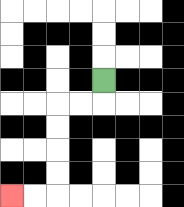{'start': '[4, 3]', 'end': '[0, 8]', 'path_directions': 'D,L,L,D,D,D,D,L,L', 'path_coordinates': '[[4, 3], [4, 4], [3, 4], [2, 4], [2, 5], [2, 6], [2, 7], [2, 8], [1, 8], [0, 8]]'}